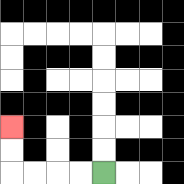{'start': '[4, 7]', 'end': '[0, 5]', 'path_directions': 'L,L,L,L,U,U', 'path_coordinates': '[[4, 7], [3, 7], [2, 7], [1, 7], [0, 7], [0, 6], [0, 5]]'}